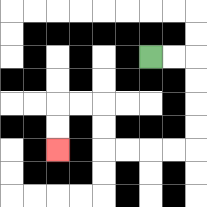{'start': '[6, 2]', 'end': '[2, 6]', 'path_directions': 'R,R,D,D,D,D,L,L,L,L,U,U,L,L,D,D', 'path_coordinates': '[[6, 2], [7, 2], [8, 2], [8, 3], [8, 4], [8, 5], [8, 6], [7, 6], [6, 6], [5, 6], [4, 6], [4, 5], [4, 4], [3, 4], [2, 4], [2, 5], [2, 6]]'}